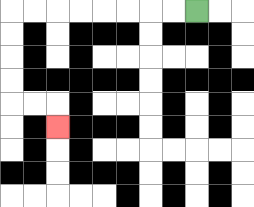{'start': '[8, 0]', 'end': '[2, 5]', 'path_directions': 'L,L,L,L,L,L,L,L,D,D,D,D,R,R,D', 'path_coordinates': '[[8, 0], [7, 0], [6, 0], [5, 0], [4, 0], [3, 0], [2, 0], [1, 0], [0, 0], [0, 1], [0, 2], [0, 3], [0, 4], [1, 4], [2, 4], [2, 5]]'}